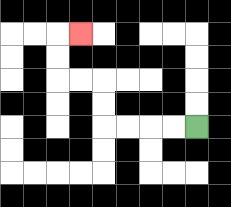{'start': '[8, 5]', 'end': '[3, 1]', 'path_directions': 'L,L,L,L,U,U,L,L,U,U,R', 'path_coordinates': '[[8, 5], [7, 5], [6, 5], [5, 5], [4, 5], [4, 4], [4, 3], [3, 3], [2, 3], [2, 2], [2, 1], [3, 1]]'}